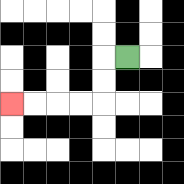{'start': '[5, 2]', 'end': '[0, 4]', 'path_directions': 'L,D,D,L,L,L,L', 'path_coordinates': '[[5, 2], [4, 2], [4, 3], [4, 4], [3, 4], [2, 4], [1, 4], [0, 4]]'}